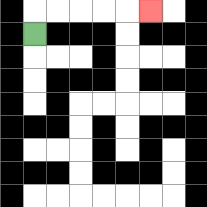{'start': '[1, 1]', 'end': '[6, 0]', 'path_directions': 'U,R,R,R,R,R', 'path_coordinates': '[[1, 1], [1, 0], [2, 0], [3, 0], [4, 0], [5, 0], [6, 0]]'}